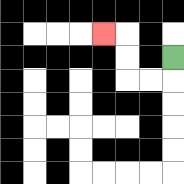{'start': '[7, 2]', 'end': '[4, 1]', 'path_directions': 'D,L,L,U,U,L', 'path_coordinates': '[[7, 2], [7, 3], [6, 3], [5, 3], [5, 2], [5, 1], [4, 1]]'}